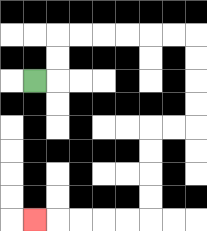{'start': '[1, 3]', 'end': '[1, 9]', 'path_directions': 'R,U,U,R,R,R,R,R,R,D,D,D,D,L,L,D,D,D,D,L,L,L,L,L', 'path_coordinates': '[[1, 3], [2, 3], [2, 2], [2, 1], [3, 1], [4, 1], [5, 1], [6, 1], [7, 1], [8, 1], [8, 2], [8, 3], [8, 4], [8, 5], [7, 5], [6, 5], [6, 6], [6, 7], [6, 8], [6, 9], [5, 9], [4, 9], [3, 9], [2, 9], [1, 9]]'}